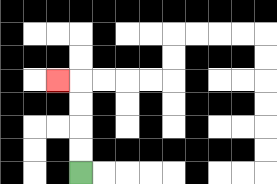{'start': '[3, 7]', 'end': '[2, 3]', 'path_directions': 'U,U,U,U,L', 'path_coordinates': '[[3, 7], [3, 6], [3, 5], [3, 4], [3, 3], [2, 3]]'}